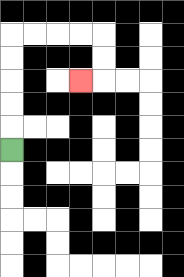{'start': '[0, 6]', 'end': '[3, 3]', 'path_directions': 'U,U,U,U,U,R,R,R,R,D,D,L', 'path_coordinates': '[[0, 6], [0, 5], [0, 4], [0, 3], [0, 2], [0, 1], [1, 1], [2, 1], [3, 1], [4, 1], [4, 2], [4, 3], [3, 3]]'}